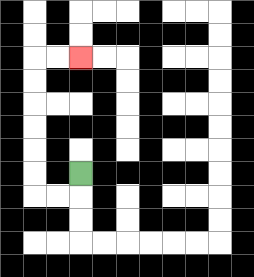{'start': '[3, 7]', 'end': '[3, 2]', 'path_directions': 'D,L,L,U,U,U,U,U,U,R,R', 'path_coordinates': '[[3, 7], [3, 8], [2, 8], [1, 8], [1, 7], [1, 6], [1, 5], [1, 4], [1, 3], [1, 2], [2, 2], [3, 2]]'}